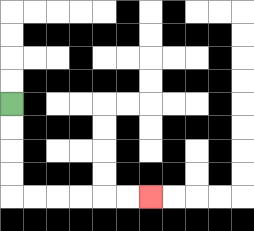{'start': '[0, 4]', 'end': '[6, 8]', 'path_directions': 'D,D,D,D,R,R,R,R,R,R', 'path_coordinates': '[[0, 4], [0, 5], [0, 6], [0, 7], [0, 8], [1, 8], [2, 8], [3, 8], [4, 8], [5, 8], [6, 8]]'}